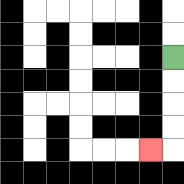{'start': '[7, 2]', 'end': '[6, 6]', 'path_directions': 'D,D,D,D,L', 'path_coordinates': '[[7, 2], [7, 3], [7, 4], [7, 5], [7, 6], [6, 6]]'}